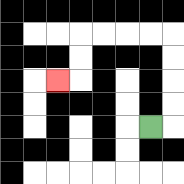{'start': '[6, 5]', 'end': '[2, 3]', 'path_directions': 'R,U,U,U,U,L,L,L,L,D,D,L', 'path_coordinates': '[[6, 5], [7, 5], [7, 4], [7, 3], [7, 2], [7, 1], [6, 1], [5, 1], [4, 1], [3, 1], [3, 2], [3, 3], [2, 3]]'}